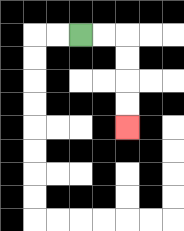{'start': '[3, 1]', 'end': '[5, 5]', 'path_directions': 'R,R,D,D,D,D', 'path_coordinates': '[[3, 1], [4, 1], [5, 1], [5, 2], [5, 3], [5, 4], [5, 5]]'}